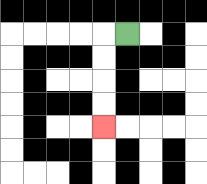{'start': '[5, 1]', 'end': '[4, 5]', 'path_directions': 'L,D,D,D,D', 'path_coordinates': '[[5, 1], [4, 1], [4, 2], [4, 3], [4, 4], [4, 5]]'}